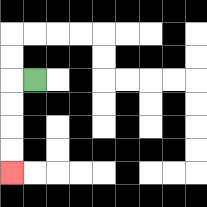{'start': '[1, 3]', 'end': '[0, 7]', 'path_directions': 'L,D,D,D,D', 'path_coordinates': '[[1, 3], [0, 3], [0, 4], [0, 5], [0, 6], [0, 7]]'}